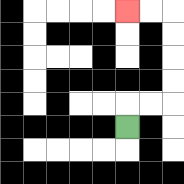{'start': '[5, 5]', 'end': '[5, 0]', 'path_directions': 'U,R,R,U,U,U,U,L,L', 'path_coordinates': '[[5, 5], [5, 4], [6, 4], [7, 4], [7, 3], [7, 2], [7, 1], [7, 0], [6, 0], [5, 0]]'}